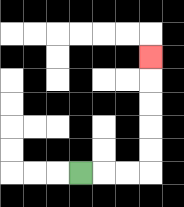{'start': '[3, 7]', 'end': '[6, 2]', 'path_directions': 'R,R,R,U,U,U,U,U', 'path_coordinates': '[[3, 7], [4, 7], [5, 7], [6, 7], [6, 6], [6, 5], [6, 4], [6, 3], [6, 2]]'}